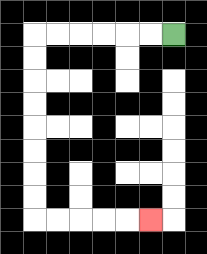{'start': '[7, 1]', 'end': '[6, 9]', 'path_directions': 'L,L,L,L,L,L,D,D,D,D,D,D,D,D,R,R,R,R,R', 'path_coordinates': '[[7, 1], [6, 1], [5, 1], [4, 1], [3, 1], [2, 1], [1, 1], [1, 2], [1, 3], [1, 4], [1, 5], [1, 6], [1, 7], [1, 8], [1, 9], [2, 9], [3, 9], [4, 9], [5, 9], [6, 9]]'}